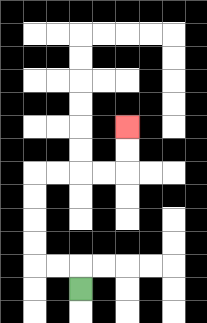{'start': '[3, 12]', 'end': '[5, 5]', 'path_directions': 'U,L,L,U,U,U,U,R,R,R,R,U,U', 'path_coordinates': '[[3, 12], [3, 11], [2, 11], [1, 11], [1, 10], [1, 9], [1, 8], [1, 7], [2, 7], [3, 7], [4, 7], [5, 7], [5, 6], [5, 5]]'}